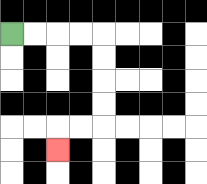{'start': '[0, 1]', 'end': '[2, 6]', 'path_directions': 'R,R,R,R,D,D,D,D,L,L,D', 'path_coordinates': '[[0, 1], [1, 1], [2, 1], [3, 1], [4, 1], [4, 2], [4, 3], [4, 4], [4, 5], [3, 5], [2, 5], [2, 6]]'}